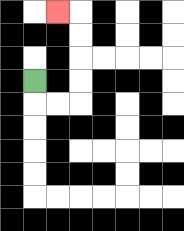{'start': '[1, 3]', 'end': '[2, 0]', 'path_directions': 'D,R,R,U,U,U,U,L', 'path_coordinates': '[[1, 3], [1, 4], [2, 4], [3, 4], [3, 3], [3, 2], [3, 1], [3, 0], [2, 0]]'}